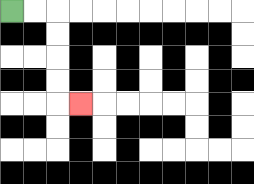{'start': '[0, 0]', 'end': '[3, 4]', 'path_directions': 'R,R,D,D,D,D,R', 'path_coordinates': '[[0, 0], [1, 0], [2, 0], [2, 1], [2, 2], [2, 3], [2, 4], [3, 4]]'}